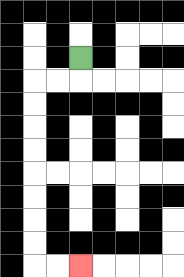{'start': '[3, 2]', 'end': '[3, 11]', 'path_directions': 'D,L,L,D,D,D,D,D,D,D,D,R,R', 'path_coordinates': '[[3, 2], [3, 3], [2, 3], [1, 3], [1, 4], [1, 5], [1, 6], [1, 7], [1, 8], [1, 9], [1, 10], [1, 11], [2, 11], [3, 11]]'}